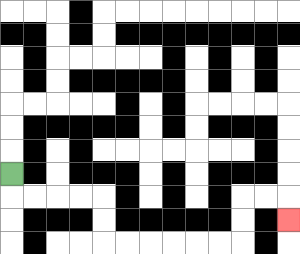{'start': '[0, 7]', 'end': '[12, 9]', 'path_directions': 'D,R,R,R,R,D,D,R,R,R,R,R,R,U,U,R,R,D', 'path_coordinates': '[[0, 7], [0, 8], [1, 8], [2, 8], [3, 8], [4, 8], [4, 9], [4, 10], [5, 10], [6, 10], [7, 10], [8, 10], [9, 10], [10, 10], [10, 9], [10, 8], [11, 8], [12, 8], [12, 9]]'}